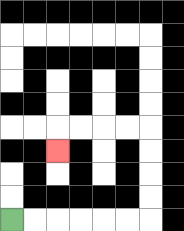{'start': '[0, 9]', 'end': '[2, 6]', 'path_directions': 'R,R,R,R,R,R,U,U,U,U,L,L,L,L,D', 'path_coordinates': '[[0, 9], [1, 9], [2, 9], [3, 9], [4, 9], [5, 9], [6, 9], [6, 8], [6, 7], [6, 6], [6, 5], [5, 5], [4, 5], [3, 5], [2, 5], [2, 6]]'}